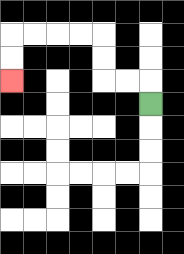{'start': '[6, 4]', 'end': '[0, 3]', 'path_directions': 'U,L,L,U,U,L,L,L,L,D,D', 'path_coordinates': '[[6, 4], [6, 3], [5, 3], [4, 3], [4, 2], [4, 1], [3, 1], [2, 1], [1, 1], [0, 1], [0, 2], [0, 3]]'}